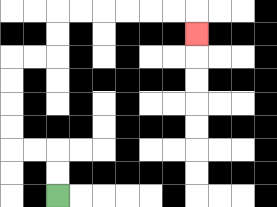{'start': '[2, 8]', 'end': '[8, 1]', 'path_directions': 'U,U,L,L,U,U,U,U,R,R,U,U,R,R,R,R,R,R,D', 'path_coordinates': '[[2, 8], [2, 7], [2, 6], [1, 6], [0, 6], [0, 5], [0, 4], [0, 3], [0, 2], [1, 2], [2, 2], [2, 1], [2, 0], [3, 0], [4, 0], [5, 0], [6, 0], [7, 0], [8, 0], [8, 1]]'}